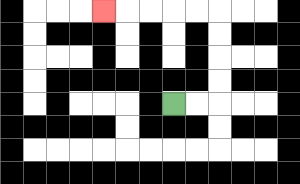{'start': '[7, 4]', 'end': '[4, 0]', 'path_directions': 'R,R,U,U,U,U,L,L,L,L,L', 'path_coordinates': '[[7, 4], [8, 4], [9, 4], [9, 3], [9, 2], [9, 1], [9, 0], [8, 0], [7, 0], [6, 0], [5, 0], [4, 0]]'}